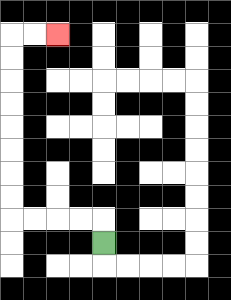{'start': '[4, 10]', 'end': '[2, 1]', 'path_directions': 'U,L,L,L,L,U,U,U,U,U,U,U,U,R,R', 'path_coordinates': '[[4, 10], [4, 9], [3, 9], [2, 9], [1, 9], [0, 9], [0, 8], [0, 7], [0, 6], [0, 5], [0, 4], [0, 3], [0, 2], [0, 1], [1, 1], [2, 1]]'}